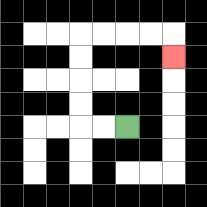{'start': '[5, 5]', 'end': '[7, 2]', 'path_directions': 'L,L,U,U,U,U,R,R,R,R,D', 'path_coordinates': '[[5, 5], [4, 5], [3, 5], [3, 4], [3, 3], [3, 2], [3, 1], [4, 1], [5, 1], [6, 1], [7, 1], [7, 2]]'}